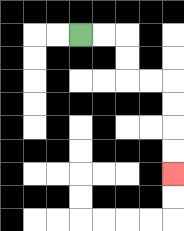{'start': '[3, 1]', 'end': '[7, 7]', 'path_directions': 'R,R,D,D,R,R,D,D,D,D', 'path_coordinates': '[[3, 1], [4, 1], [5, 1], [5, 2], [5, 3], [6, 3], [7, 3], [7, 4], [7, 5], [7, 6], [7, 7]]'}